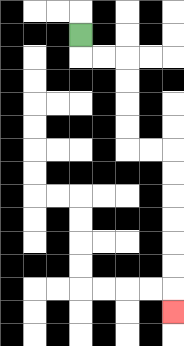{'start': '[3, 1]', 'end': '[7, 13]', 'path_directions': 'D,R,R,D,D,D,D,R,R,D,D,D,D,D,D,D', 'path_coordinates': '[[3, 1], [3, 2], [4, 2], [5, 2], [5, 3], [5, 4], [5, 5], [5, 6], [6, 6], [7, 6], [7, 7], [7, 8], [7, 9], [7, 10], [7, 11], [7, 12], [7, 13]]'}